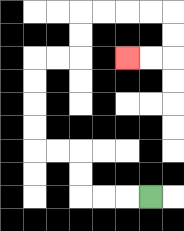{'start': '[6, 8]', 'end': '[5, 2]', 'path_directions': 'L,L,L,U,U,L,L,U,U,U,U,R,R,U,U,R,R,R,R,D,D,L,L', 'path_coordinates': '[[6, 8], [5, 8], [4, 8], [3, 8], [3, 7], [3, 6], [2, 6], [1, 6], [1, 5], [1, 4], [1, 3], [1, 2], [2, 2], [3, 2], [3, 1], [3, 0], [4, 0], [5, 0], [6, 0], [7, 0], [7, 1], [7, 2], [6, 2], [5, 2]]'}